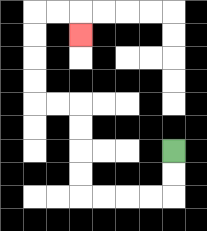{'start': '[7, 6]', 'end': '[3, 1]', 'path_directions': 'D,D,L,L,L,L,U,U,U,U,L,L,U,U,U,U,R,R,D', 'path_coordinates': '[[7, 6], [7, 7], [7, 8], [6, 8], [5, 8], [4, 8], [3, 8], [3, 7], [3, 6], [3, 5], [3, 4], [2, 4], [1, 4], [1, 3], [1, 2], [1, 1], [1, 0], [2, 0], [3, 0], [3, 1]]'}